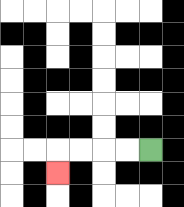{'start': '[6, 6]', 'end': '[2, 7]', 'path_directions': 'L,L,L,L,D', 'path_coordinates': '[[6, 6], [5, 6], [4, 6], [3, 6], [2, 6], [2, 7]]'}